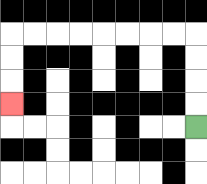{'start': '[8, 5]', 'end': '[0, 4]', 'path_directions': 'U,U,U,U,L,L,L,L,L,L,L,L,D,D,D', 'path_coordinates': '[[8, 5], [8, 4], [8, 3], [8, 2], [8, 1], [7, 1], [6, 1], [5, 1], [4, 1], [3, 1], [2, 1], [1, 1], [0, 1], [0, 2], [0, 3], [0, 4]]'}